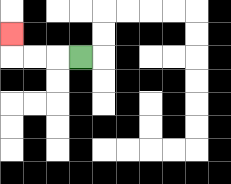{'start': '[3, 2]', 'end': '[0, 1]', 'path_directions': 'L,L,L,U', 'path_coordinates': '[[3, 2], [2, 2], [1, 2], [0, 2], [0, 1]]'}